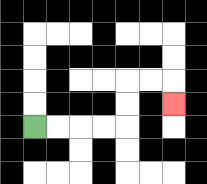{'start': '[1, 5]', 'end': '[7, 4]', 'path_directions': 'R,R,R,R,U,U,R,R,D', 'path_coordinates': '[[1, 5], [2, 5], [3, 5], [4, 5], [5, 5], [5, 4], [5, 3], [6, 3], [7, 3], [7, 4]]'}